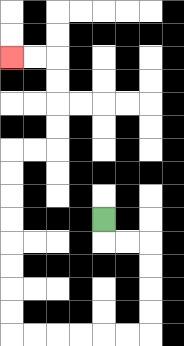{'start': '[4, 9]', 'end': '[0, 2]', 'path_directions': 'D,R,R,D,D,D,D,L,L,L,L,L,L,U,U,U,U,U,U,U,U,R,R,U,U,U,U,L,L', 'path_coordinates': '[[4, 9], [4, 10], [5, 10], [6, 10], [6, 11], [6, 12], [6, 13], [6, 14], [5, 14], [4, 14], [3, 14], [2, 14], [1, 14], [0, 14], [0, 13], [0, 12], [0, 11], [0, 10], [0, 9], [0, 8], [0, 7], [0, 6], [1, 6], [2, 6], [2, 5], [2, 4], [2, 3], [2, 2], [1, 2], [0, 2]]'}